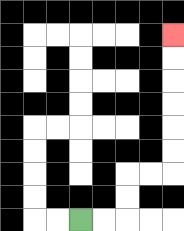{'start': '[3, 9]', 'end': '[7, 1]', 'path_directions': 'R,R,U,U,R,R,U,U,U,U,U,U', 'path_coordinates': '[[3, 9], [4, 9], [5, 9], [5, 8], [5, 7], [6, 7], [7, 7], [7, 6], [7, 5], [7, 4], [7, 3], [7, 2], [7, 1]]'}